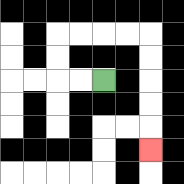{'start': '[4, 3]', 'end': '[6, 6]', 'path_directions': 'L,L,U,U,R,R,R,R,D,D,D,D,D', 'path_coordinates': '[[4, 3], [3, 3], [2, 3], [2, 2], [2, 1], [3, 1], [4, 1], [5, 1], [6, 1], [6, 2], [6, 3], [6, 4], [6, 5], [6, 6]]'}